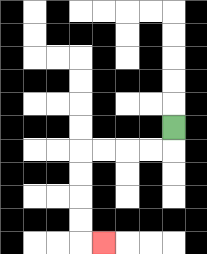{'start': '[7, 5]', 'end': '[4, 10]', 'path_directions': 'D,L,L,L,L,D,D,D,D,R', 'path_coordinates': '[[7, 5], [7, 6], [6, 6], [5, 6], [4, 6], [3, 6], [3, 7], [3, 8], [3, 9], [3, 10], [4, 10]]'}